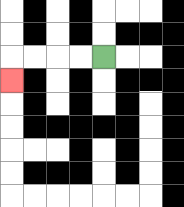{'start': '[4, 2]', 'end': '[0, 3]', 'path_directions': 'L,L,L,L,D', 'path_coordinates': '[[4, 2], [3, 2], [2, 2], [1, 2], [0, 2], [0, 3]]'}